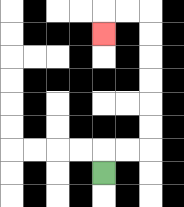{'start': '[4, 7]', 'end': '[4, 1]', 'path_directions': 'U,R,R,U,U,U,U,U,U,L,L,D', 'path_coordinates': '[[4, 7], [4, 6], [5, 6], [6, 6], [6, 5], [6, 4], [6, 3], [6, 2], [6, 1], [6, 0], [5, 0], [4, 0], [4, 1]]'}